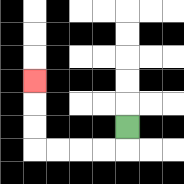{'start': '[5, 5]', 'end': '[1, 3]', 'path_directions': 'D,L,L,L,L,U,U,U', 'path_coordinates': '[[5, 5], [5, 6], [4, 6], [3, 6], [2, 6], [1, 6], [1, 5], [1, 4], [1, 3]]'}